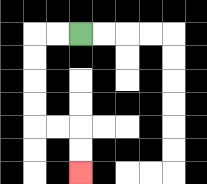{'start': '[3, 1]', 'end': '[3, 7]', 'path_directions': 'L,L,D,D,D,D,R,R,D,D', 'path_coordinates': '[[3, 1], [2, 1], [1, 1], [1, 2], [1, 3], [1, 4], [1, 5], [2, 5], [3, 5], [3, 6], [3, 7]]'}